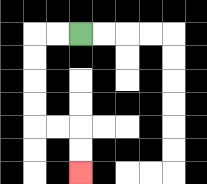{'start': '[3, 1]', 'end': '[3, 7]', 'path_directions': 'L,L,D,D,D,D,R,R,D,D', 'path_coordinates': '[[3, 1], [2, 1], [1, 1], [1, 2], [1, 3], [1, 4], [1, 5], [2, 5], [3, 5], [3, 6], [3, 7]]'}